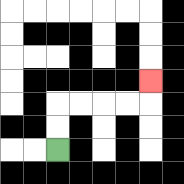{'start': '[2, 6]', 'end': '[6, 3]', 'path_directions': 'U,U,R,R,R,R,U', 'path_coordinates': '[[2, 6], [2, 5], [2, 4], [3, 4], [4, 4], [5, 4], [6, 4], [6, 3]]'}